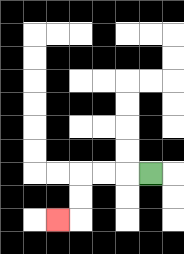{'start': '[6, 7]', 'end': '[2, 9]', 'path_directions': 'L,L,L,D,D,L', 'path_coordinates': '[[6, 7], [5, 7], [4, 7], [3, 7], [3, 8], [3, 9], [2, 9]]'}